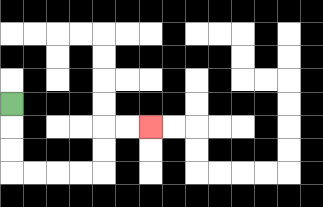{'start': '[0, 4]', 'end': '[6, 5]', 'path_directions': 'D,D,D,R,R,R,R,U,U,R,R', 'path_coordinates': '[[0, 4], [0, 5], [0, 6], [0, 7], [1, 7], [2, 7], [3, 7], [4, 7], [4, 6], [4, 5], [5, 5], [6, 5]]'}